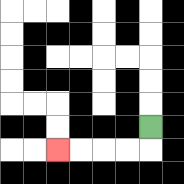{'start': '[6, 5]', 'end': '[2, 6]', 'path_directions': 'D,L,L,L,L', 'path_coordinates': '[[6, 5], [6, 6], [5, 6], [4, 6], [3, 6], [2, 6]]'}